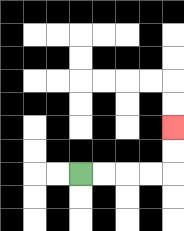{'start': '[3, 7]', 'end': '[7, 5]', 'path_directions': 'R,R,R,R,U,U', 'path_coordinates': '[[3, 7], [4, 7], [5, 7], [6, 7], [7, 7], [7, 6], [7, 5]]'}